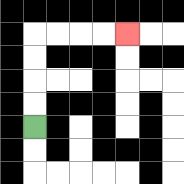{'start': '[1, 5]', 'end': '[5, 1]', 'path_directions': 'U,U,U,U,R,R,R,R', 'path_coordinates': '[[1, 5], [1, 4], [1, 3], [1, 2], [1, 1], [2, 1], [3, 1], [4, 1], [5, 1]]'}